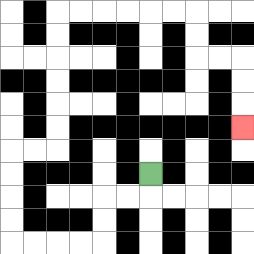{'start': '[6, 7]', 'end': '[10, 5]', 'path_directions': 'D,L,L,D,D,L,L,L,L,U,U,U,U,R,R,U,U,U,U,U,U,R,R,R,R,R,R,D,D,R,R,D,D,D', 'path_coordinates': '[[6, 7], [6, 8], [5, 8], [4, 8], [4, 9], [4, 10], [3, 10], [2, 10], [1, 10], [0, 10], [0, 9], [0, 8], [0, 7], [0, 6], [1, 6], [2, 6], [2, 5], [2, 4], [2, 3], [2, 2], [2, 1], [2, 0], [3, 0], [4, 0], [5, 0], [6, 0], [7, 0], [8, 0], [8, 1], [8, 2], [9, 2], [10, 2], [10, 3], [10, 4], [10, 5]]'}